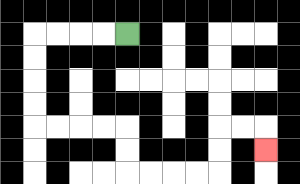{'start': '[5, 1]', 'end': '[11, 6]', 'path_directions': 'L,L,L,L,D,D,D,D,R,R,R,R,D,D,R,R,R,R,U,U,R,R,D', 'path_coordinates': '[[5, 1], [4, 1], [3, 1], [2, 1], [1, 1], [1, 2], [1, 3], [1, 4], [1, 5], [2, 5], [3, 5], [4, 5], [5, 5], [5, 6], [5, 7], [6, 7], [7, 7], [8, 7], [9, 7], [9, 6], [9, 5], [10, 5], [11, 5], [11, 6]]'}